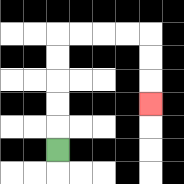{'start': '[2, 6]', 'end': '[6, 4]', 'path_directions': 'U,U,U,U,U,R,R,R,R,D,D,D', 'path_coordinates': '[[2, 6], [2, 5], [2, 4], [2, 3], [2, 2], [2, 1], [3, 1], [4, 1], [5, 1], [6, 1], [6, 2], [6, 3], [6, 4]]'}